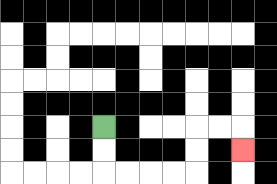{'start': '[4, 5]', 'end': '[10, 6]', 'path_directions': 'D,D,R,R,R,R,U,U,R,R,D', 'path_coordinates': '[[4, 5], [4, 6], [4, 7], [5, 7], [6, 7], [7, 7], [8, 7], [8, 6], [8, 5], [9, 5], [10, 5], [10, 6]]'}